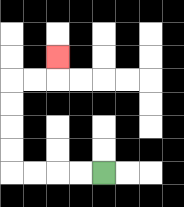{'start': '[4, 7]', 'end': '[2, 2]', 'path_directions': 'L,L,L,L,U,U,U,U,R,R,U', 'path_coordinates': '[[4, 7], [3, 7], [2, 7], [1, 7], [0, 7], [0, 6], [0, 5], [0, 4], [0, 3], [1, 3], [2, 3], [2, 2]]'}